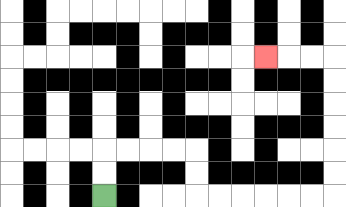{'start': '[4, 8]', 'end': '[11, 2]', 'path_directions': 'U,U,R,R,R,R,D,D,R,R,R,R,R,R,U,U,U,U,U,U,L,L,L', 'path_coordinates': '[[4, 8], [4, 7], [4, 6], [5, 6], [6, 6], [7, 6], [8, 6], [8, 7], [8, 8], [9, 8], [10, 8], [11, 8], [12, 8], [13, 8], [14, 8], [14, 7], [14, 6], [14, 5], [14, 4], [14, 3], [14, 2], [13, 2], [12, 2], [11, 2]]'}